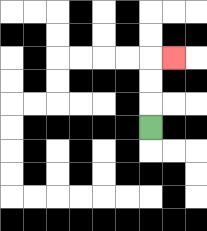{'start': '[6, 5]', 'end': '[7, 2]', 'path_directions': 'U,U,U,R', 'path_coordinates': '[[6, 5], [6, 4], [6, 3], [6, 2], [7, 2]]'}